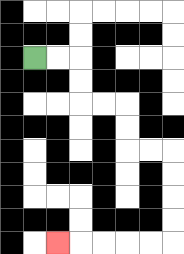{'start': '[1, 2]', 'end': '[2, 10]', 'path_directions': 'R,R,D,D,R,R,D,D,R,R,D,D,D,D,L,L,L,L,L', 'path_coordinates': '[[1, 2], [2, 2], [3, 2], [3, 3], [3, 4], [4, 4], [5, 4], [5, 5], [5, 6], [6, 6], [7, 6], [7, 7], [7, 8], [7, 9], [7, 10], [6, 10], [5, 10], [4, 10], [3, 10], [2, 10]]'}